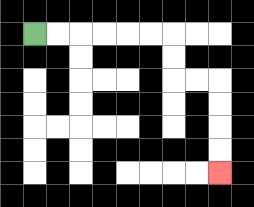{'start': '[1, 1]', 'end': '[9, 7]', 'path_directions': 'R,R,R,R,R,R,D,D,R,R,D,D,D,D', 'path_coordinates': '[[1, 1], [2, 1], [3, 1], [4, 1], [5, 1], [6, 1], [7, 1], [7, 2], [7, 3], [8, 3], [9, 3], [9, 4], [9, 5], [9, 6], [9, 7]]'}